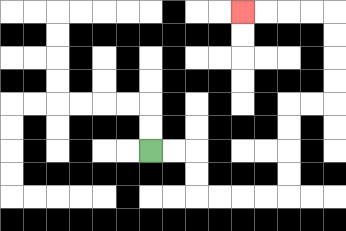{'start': '[6, 6]', 'end': '[10, 0]', 'path_directions': 'R,R,D,D,R,R,R,R,U,U,U,U,R,R,U,U,U,U,L,L,L,L', 'path_coordinates': '[[6, 6], [7, 6], [8, 6], [8, 7], [8, 8], [9, 8], [10, 8], [11, 8], [12, 8], [12, 7], [12, 6], [12, 5], [12, 4], [13, 4], [14, 4], [14, 3], [14, 2], [14, 1], [14, 0], [13, 0], [12, 0], [11, 0], [10, 0]]'}